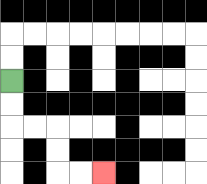{'start': '[0, 3]', 'end': '[4, 7]', 'path_directions': 'D,D,R,R,D,D,R,R', 'path_coordinates': '[[0, 3], [0, 4], [0, 5], [1, 5], [2, 5], [2, 6], [2, 7], [3, 7], [4, 7]]'}